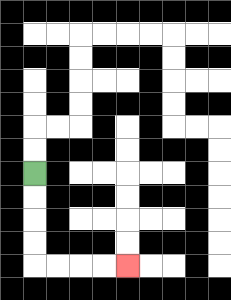{'start': '[1, 7]', 'end': '[5, 11]', 'path_directions': 'D,D,D,D,R,R,R,R', 'path_coordinates': '[[1, 7], [1, 8], [1, 9], [1, 10], [1, 11], [2, 11], [3, 11], [4, 11], [5, 11]]'}